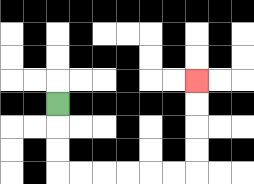{'start': '[2, 4]', 'end': '[8, 3]', 'path_directions': 'D,D,D,R,R,R,R,R,R,U,U,U,U', 'path_coordinates': '[[2, 4], [2, 5], [2, 6], [2, 7], [3, 7], [4, 7], [5, 7], [6, 7], [7, 7], [8, 7], [8, 6], [8, 5], [8, 4], [8, 3]]'}